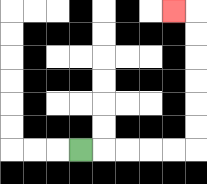{'start': '[3, 6]', 'end': '[7, 0]', 'path_directions': 'R,R,R,R,R,U,U,U,U,U,U,L', 'path_coordinates': '[[3, 6], [4, 6], [5, 6], [6, 6], [7, 6], [8, 6], [8, 5], [8, 4], [8, 3], [8, 2], [8, 1], [8, 0], [7, 0]]'}